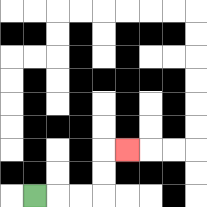{'start': '[1, 8]', 'end': '[5, 6]', 'path_directions': 'R,R,R,U,U,R', 'path_coordinates': '[[1, 8], [2, 8], [3, 8], [4, 8], [4, 7], [4, 6], [5, 6]]'}